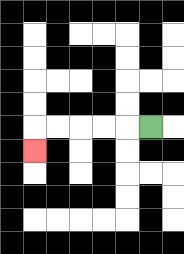{'start': '[6, 5]', 'end': '[1, 6]', 'path_directions': 'L,L,L,L,L,D', 'path_coordinates': '[[6, 5], [5, 5], [4, 5], [3, 5], [2, 5], [1, 5], [1, 6]]'}